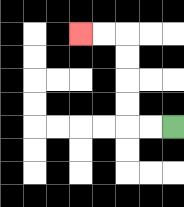{'start': '[7, 5]', 'end': '[3, 1]', 'path_directions': 'L,L,U,U,U,U,L,L', 'path_coordinates': '[[7, 5], [6, 5], [5, 5], [5, 4], [5, 3], [5, 2], [5, 1], [4, 1], [3, 1]]'}